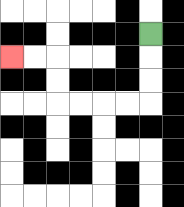{'start': '[6, 1]', 'end': '[0, 2]', 'path_directions': 'D,D,D,L,L,L,L,U,U,L,L', 'path_coordinates': '[[6, 1], [6, 2], [6, 3], [6, 4], [5, 4], [4, 4], [3, 4], [2, 4], [2, 3], [2, 2], [1, 2], [0, 2]]'}